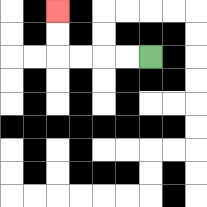{'start': '[6, 2]', 'end': '[2, 0]', 'path_directions': 'L,L,L,L,U,U', 'path_coordinates': '[[6, 2], [5, 2], [4, 2], [3, 2], [2, 2], [2, 1], [2, 0]]'}